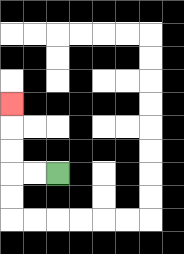{'start': '[2, 7]', 'end': '[0, 4]', 'path_directions': 'L,L,U,U,U', 'path_coordinates': '[[2, 7], [1, 7], [0, 7], [0, 6], [0, 5], [0, 4]]'}